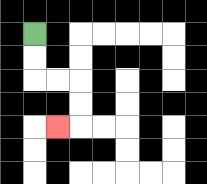{'start': '[1, 1]', 'end': '[2, 5]', 'path_directions': 'D,D,R,R,D,D,L', 'path_coordinates': '[[1, 1], [1, 2], [1, 3], [2, 3], [3, 3], [3, 4], [3, 5], [2, 5]]'}